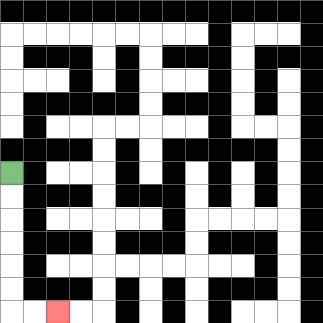{'start': '[0, 7]', 'end': '[2, 13]', 'path_directions': 'D,D,D,D,D,D,R,R', 'path_coordinates': '[[0, 7], [0, 8], [0, 9], [0, 10], [0, 11], [0, 12], [0, 13], [1, 13], [2, 13]]'}